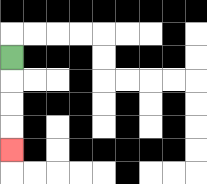{'start': '[0, 2]', 'end': '[0, 6]', 'path_directions': 'D,D,D,D', 'path_coordinates': '[[0, 2], [0, 3], [0, 4], [0, 5], [0, 6]]'}